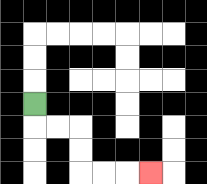{'start': '[1, 4]', 'end': '[6, 7]', 'path_directions': 'D,R,R,D,D,R,R,R', 'path_coordinates': '[[1, 4], [1, 5], [2, 5], [3, 5], [3, 6], [3, 7], [4, 7], [5, 7], [6, 7]]'}